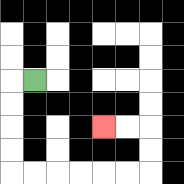{'start': '[1, 3]', 'end': '[4, 5]', 'path_directions': 'L,D,D,D,D,R,R,R,R,R,R,U,U,L,L', 'path_coordinates': '[[1, 3], [0, 3], [0, 4], [0, 5], [0, 6], [0, 7], [1, 7], [2, 7], [3, 7], [4, 7], [5, 7], [6, 7], [6, 6], [6, 5], [5, 5], [4, 5]]'}